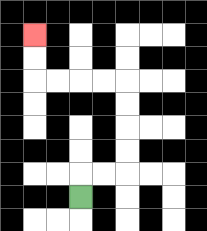{'start': '[3, 8]', 'end': '[1, 1]', 'path_directions': 'U,R,R,U,U,U,U,L,L,L,L,U,U', 'path_coordinates': '[[3, 8], [3, 7], [4, 7], [5, 7], [5, 6], [5, 5], [5, 4], [5, 3], [4, 3], [3, 3], [2, 3], [1, 3], [1, 2], [1, 1]]'}